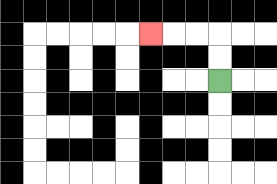{'start': '[9, 3]', 'end': '[6, 1]', 'path_directions': 'U,U,L,L,L', 'path_coordinates': '[[9, 3], [9, 2], [9, 1], [8, 1], [7, 1], [6, 1]]'}